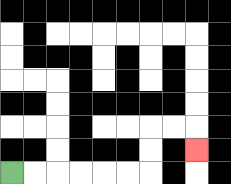{'start': '[0, 7]', 'end': '[8, 6]', 'path_directions': 'R,R,R,R,R,R,U,U,R,R,D', 'path_coordinates': '[[0, 7], [1, 7], [2, 7], [3, 7], [4, 7], [5, 7], [6, 7], [6, 6], [6, 5], [7, 5], [8, 5], [8, 6]]'}